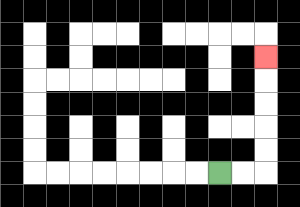{'start': '[9, 7]', 'end': '[11, 2]', 'path_directions': 'R,R,U,U,U,U,U', 'path_coordinates': '[[9, 7], [10, 7], [11, 7], [11, 6], [11, 5], [11, 4], [11, 3], [11, 2]]'}